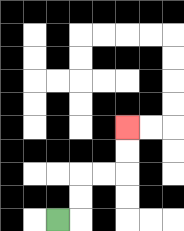{'start': '[2, 9]', 'end': '[5, 5]', 'path_directions': 'R,U,U,R,R,U,U', 'path_coordinates': '[[2, 9], [3, 9], [3, 8], [3, 7], [4, 7], [5, 7], [5, 6], [5, 5]]'}